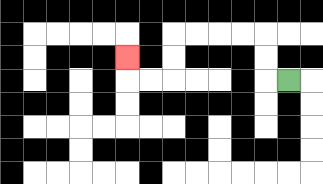{'start': '[12, 3]', 'end': '[5, 2]', 'path_directions': 'L,U,U,L,L,L,L,D,D,L,L,U', 'path_coordinates': '[[12, 3], [11, 3], [11, 2], [11, 1], [10, 1], [9, 1], [8, 1], [7, 1], [7, 2], [7, 3], [6, 3], [5, 3], [5, 2]]'}